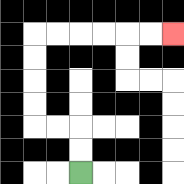{'start': '[3, 7]', 'end': '[7, 1]', 'path_directions': 'U,U,L,L,U,U,U,U,R,R,R,R,R,R', 'path_coordinates': '[[3, 7], [3, 6], [3, 5], [2, 5], [1, 5], [1, 4], [1, 3], [1, 2], [1, 1], [2, 1], [3, 1], [4, 1], [5, 1], [6, 1], [7, 1]]'}